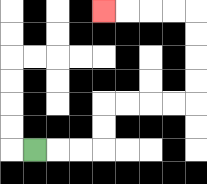{'start': '[1, 6]', 'end': '[4, 0]', 'path_directions': 'R,R,R,U,U,R,R,R,R,U,U,U,U,L,L,L,L', 'path_coordinates': '[[1, 6], [2, 6], [3, 6], [4, 6], [4, 5], [4, 4], [5, 4], [6, 4], [7, 4], [8, 4], [8, 3], [8, 2], [8, 1], [8, 0], [7, 0], [6, 0], [5, 0], [4, 0]]'}